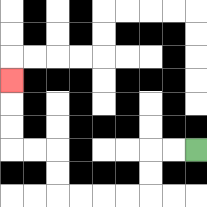{'start': '[8, 6]', 'end': '[0, 3]', 'path_directions': 'L,L,D,D,L,L,L,L,U,U,L,L,U,U,U', 'path_coordinates': '[[8, 6], [7, 6], [6, 6], [6, 7], [6, 8], [5, 8], [4, 8], [3, 8], [2, 8], [2, 7], [2, 6], [1, 6], [0, 6], [0, 5], [0, 4], [0, 3]]'}